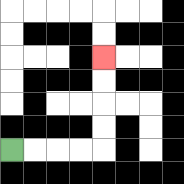{'start': '[0, 6]', 'end': '[4, 2]', 'path_directions': 'R,R,R,R,U,U,U,U', 'path_coordinates': '[[0, 6], [1, 6], [2, 6], [3, 6], [4, 6], [4, 5], [4, 4], [4, 3], [4, 2]]'}